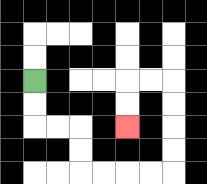{'start': '[1, 3]', 'end': '[5, 5]', 'path_directions': 'D,D,R,R,D,D,R,R,R,R,U,U,U,U,L,L,D,D', 'path_coordinates': '[[1, 3], [1, 4], [1, 5], [2, 5], [3, 5], [3, 6], [3, 7], [4, 7], [5, 7], [6, 7], [7, 7], [7, 6], [7, 5], [7, 4], [7, 3], [6, 3], [5, 3], [5, 4], [5, 5]]'}